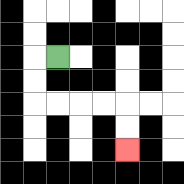{'start': '[2, 2]', 'end': '[5, 6]', 'path_directions': 'L,D,D,R,R,R,R,D,D', 'path_coordinates': '[[2, 2], [1, 2], [1, 3], [1, 4], [2, 4], [3, 4], [4, 4], [5, 4], [5, 5], [5, 6]]'}